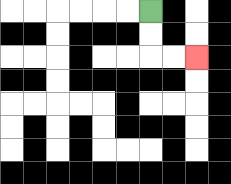{'start': '[6, 0]', 'end': '[8, 2]', 'path_directions': 'D,D,R,R', 'path_coordinates': '[[6, 0], [6, 1], [6, 2], [7, 2], [8, 2]]'}